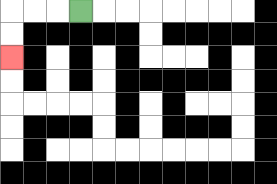{'start': '[3, 0]', 'end': '[0, 2]', 'path_directions': 'L,L,L,D,D', 'path_coordinates': '[[3, 0], [2, 0], [1, 0], [0, 0], [0, 1], [0, 2]]'}